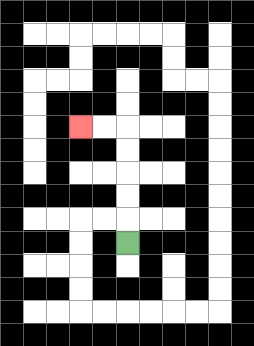{'start': '[5, 10]', 'end': '[3, 5]', 'path_directions': 'U,U,U,U,U,L,L', 'path_coordinates': '[[5, 10], [5, 9], [5, 8], [5, 7], [5, 6], [5, 5], [4, 5], [3, 5]]'}